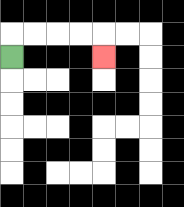{'start': '[0, 2]', 'end': '[4, 2]', 'path_directions': 'U,R,R,R,R,D', 'path_coordinates': '[[0, 2], [0, 1], [1, 1], [2, 1], [3, 1], [4, 1], [4, 2]]'}